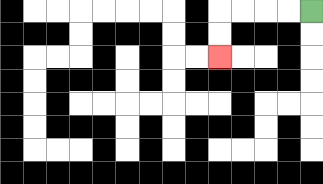{'start': '[13, 0]', 'end': '[9, 2]', 'path_directions': 'L,L,L,L,D,D', 'path_coordinates': '[[13, 0], [12, 0], [11, 0], [10, 0], [9, 0], [9, 1], [9, 2]]'}